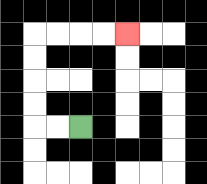{'start': '[3, 5]', 'end': '[5, 1]', 'path_directions': 'L,L,U,U,U,U,R,R,R,R', 'path_coordinates': '[[3, 5], [2, 5], [1, 5], [1, 4], [1, 3], [1, 2], [1, 1], [2, 1], [3, 1], [4, 1], [5, 1]]'}